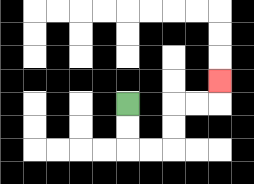{'start': '[5, 4]', 'end': '[9, 3]', 'path_directions': 'D,D,R,R,U,U,R,R,U', 'path_coordinates': '[[5, 4], [5, 5], [5, 6], [6, 6], [7, 6], [7, 5], [7, 4], [8, 4], [9, 4], [9, 3]]'}